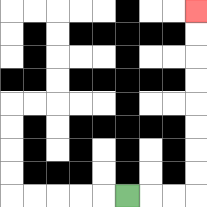{'start': '[5, 8]', 'end': '[8, 0]', 'path_directions': 'R,R,R,U,U,U,U,U,U,U,U', 'path_coordinates': '[[5, 8], [6, 8], [7, 8], [8, 8], [8, 7], [8, 6], [8, 5], [8, 4], [8, 3], [8, 2], [8, 1], [8, 0]]'}